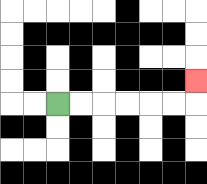{'start': '[2, 4]', 'end': '[8, 3]', 'path_directions': 'R,R,R,R,R,R,U', 'path_coordinates': '[[2, 4], [3, 4], [4, 4], [5, 4], [6, 4], [7, 4], [8, 4], [8, 3]]'}